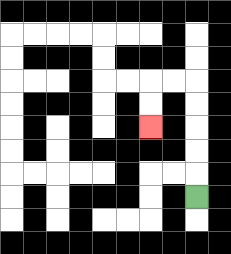{'start': '[8, 8]', 'end': '[6, 5]', 'path_directions': 'U,U,U,U,U,L,L,D,D', 'path_coordinates': '[[8, 8], [8, 7], [8, 6], [8, 5], [8, 4], [8, 3], [7, 3], [6, 3], [6, 4], [6, 5]]'}